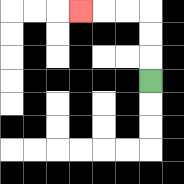{'start': '[6, 3]', 'end': '[3, 0]', 'path_directions': 'U,U,U,L,L,L', 'path_coordinates': '[[6, 3], [6, 2], [6, 1], [6, 0], [5, 0], [4, 0], [3, 0]]'}